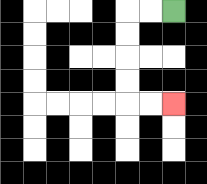{'start': '[7, 0]', 'end': '[7, 4]', 'path_directions': 'L,L,D,D,D,D,R,R', 'path_coordinates': '[[7, 0], [6, 0], [5, 0], [5, 1], [5, 2], [5, 3], [5, 4], [6, 4], [7, 4]]'}